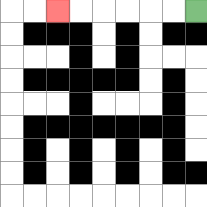{'start': '[8, 0]', 'end': '[2, 0]', 'path_directions': 'L,L,L,L,L,L', 'path_coordinates': '[[8, 0], [7, 0], [6, 0], [5, 0], [4, 0], [3, 0], [2, 0]]'}